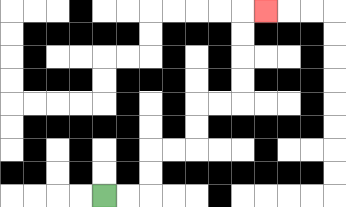{'start': '[4, 8]', 'end': '[11, 0]', 'path_directions': 'R,R,U,U,R,R,U,U,R,R,U,U,U,U,R', 'path_coordinates': '[[4, 8], [5, 8], [6, 8], [6, 7], [6, 6], [7, 6], [8, 6], [8, 5], [8, 4], [9, 4], [10, 4], [10, 3], [10, 2], [10, 1], [10, 0], [11, 0]]'}